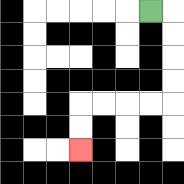{'start': '[6, 0]', 'end': '[3, 6]', 'path_directions': 'R,D,D,D,D,L,L,L,L,D,D', 'path_coordinates': '[[6, 0], [7, 0], [7, 1], [7, 2], [7, 3], [7, 4], [6, 4], [5, 4], [4, 4], [3, 4], [3, 5], [3, 6]]'}